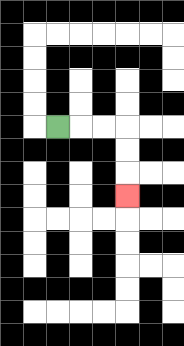{'start': '[2, 5]', 'end': '[5, 8]', 'path_directions': 'R,R,R,D,D,D', 'path_coordinates': '[[2, 5], [3, 5], [4, 5], [5, 5], [5, 6], [5, 7], [5, 8]]'}